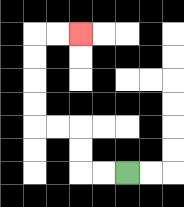{'start': '[5, 7]', 'end': '[3, 1]', 'path_directions': 'L,L,U,U,L,L,U,U,U,U,R,R', 'path_coordinates': '[[5, 7], [4, 7], [3, 7], [3, 6], [3, 5], [2, 5], [1, 5], [1, 4], [1, 3], [1, 2], [1, 1], [2, 1], [3, 1]]'}